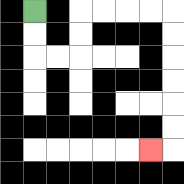{'start': '[1, 0]', 'end': '[6, 6]', 'path_directions': 'D,D,R,R,U,U,R,R,R,R,D,D,D,D,D,D,L', 'path_coordinates': '[[1, 0], [1, 1], [1, 2], [2, 2], [3, 2], [3, 1], [3, 0], [4, 0], [5, 0], [6, 0], [7, 0], [7, 1], [7, 2], [7, 3], [7, 4], [7, 5], [7, 6], [6, 6]]'}